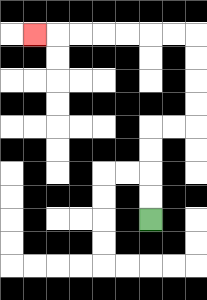{'start': '[6, 9]', 'end': '[1, 1]', 'path_directions': 'U,U,U,U,R,R,U,U,U,U,L,L,L,L,L,L,L', 'path_coordinates': '[[6, 9], [6, 8], [6, 7], [6, 6], [6, 5], [7, 5], [8, 5], [8, 4], [8, 3], [8, 2], [8, 1], [7, 1], [6, 1], [5, 1], [4, 1], [3, 1], [2, 1], [1, 1]]'}